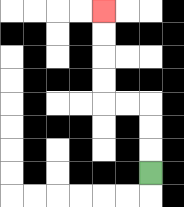{'start': '[6, 7]', 'end': '[4, 0]', 'path_directions': 'U,U,U,L,L,U,U,U,U', 'path_coordinates': '[[6, 7], [6, 6], [6, 5], [6, 4], [5, 4], [4, 4], [4, 3], [4, 2], [4, 1], [4, 0]]'}